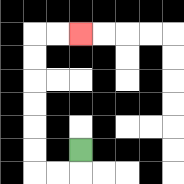{'start': '[3, 6]', 'end': '[3, 1]', 'path_directions': 'D,L,L,U,U,U,U,U,U,R,R', 'path_coordinates': '[[3, 6], [3, 7], [2, 7], [1, 7], [1, 6], [1, 5], [1, 4], [1, 3], [1, 2], [1, 1], [2, 1], [3, 1]]'}